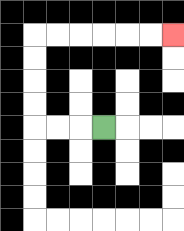{'start': '[4, 5]', 'end': '[7, 1]', 'path_directions': 'L,L,L,U,U,U,U,R,R,R,R,R,R', 'path_coordinates': '[[4, 5], [3, 5], [2, 5], [1, 5], [1, 4], [1, 3], [1, 2], [1, 1], [2, 1], [3, 1], [4, 1], [5, 1], [6, 1], [7, 1]]'}